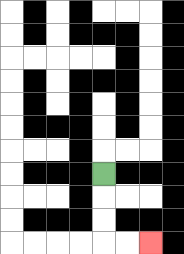{'start': '[4, 7]', 'end': '[6, 10]', 'path_directions': 'D,D,D,R,R', 'path_coordinates': '[[4, 7], [4, 8], [4, 9], [4, 10], [5, 10], [6, 10]]'}